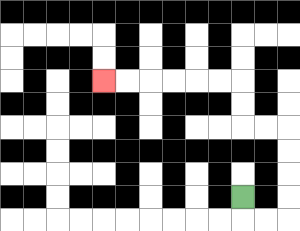{'start': '[10, 8]', 'end': '[4, 3]', 'path_directions': 'D,R,R,U,U,U,U,L,L,U,U,L,L,L,L,L,L', 'path_coordinates': '[[10, 8], [10, 9], [11, 9], [12, 9], [12, 8], [12, 7], [12, 6], [12, 5], [11, 5], [10, 5], [10, 4], [10, 3], [9, 3], [8, 3], [7, 3], [6, 3], [5, 3], [4, 3]]'}